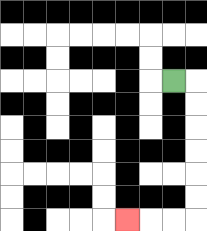{'start': '[7, 3]', 'end': '[5, 9]', 'path_directions': 'R,D,D,D,D,D,D,L,L,L', 'path_coordinates': '[[7, 3], [8, 3], [8, 4], [8, 5], [8, 6], [8, 7], [8, 8], [8, 9], [7, 9], [6, 9], [5, 9]]'}